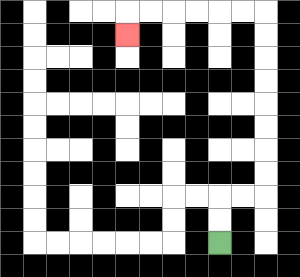{'start': '[9, 10]', 'end': '[5, 1]', 'path_directions': 'U,U,R,R,U,U,U,U,U,U,U,U,L,L,L,L,L,L,D', 'path_coordinates': '[[9, 10], [9, 9], [9, 8], [10, 8], [11, 8], [11, 7], [11, 6], [11, 5], [11, 4], [11, 3], [11, 2], [11, 1], [11, 0], [10, 0], [9, 0], [8, 0], [7, 0], [6, 0], [5, 0], [5, 1]]'}